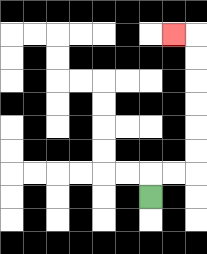{'start': '[6, 8]', 'end': '[7, 1]', 'path_directions': 'U,R,R,U,U,U,U,U,U,L', 'path_coordinates': '[[6, 8], [6, 7], [7, 7], [8, 7], [8, 6], [8, 5], [8, 4], [8, 3], [8, 2], [8, 1], [7, 1]]'}